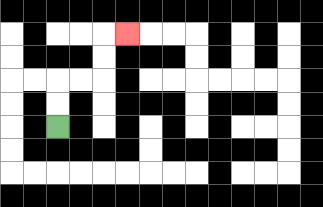{'start': '[2, 5]', 'end': '[5, 1]', 'path_directions': 'U,U,R,R,U,U,R', 'path_coordinates': '[[2, 5], [2, 4], [2, 3], [3, 3], [4, 3], [4, 2], [4, 1], [5, 1]]'}